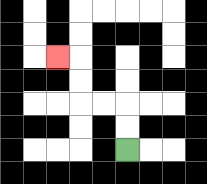{'start': '[5, 6]', 'end': '[2, 2]', 'path_directions': 'U,U,L,L,U,U,L', 'path_coordinates': '[[5, 6], [5, 5], [5, 4], [4, 4], [3, 4], [3, 3], [3, 2], [2, 2]]'}